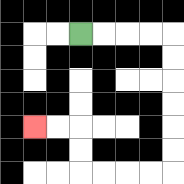{'start': '[3, 1]', 'end': '[1, 5]', 'path_directions': 'R,R,R,R,D,D,D,D,D,D,L,L,L,L,U,U,L,L', 'path_coordinates': '[[3, 1], [4, 1], [5, 1], [6, 1], [7, 1], [7, 2], [7, 3], [7, 4], [7, 5], [7, 6], [7, 7], [6, 7], [5, 7], [4, 7], [3, 7], [3, 6], [3, 5], [2, 5], [1, 5]]'}